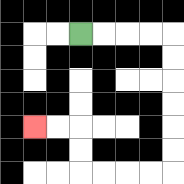{'start': '[3, 1]', 'end': '[1, 5]', 'path_directions': 'R,R,R,R,D,D,D,D,D,D,L,L,L,L,U,U,L,L', 'path_coordinates': '[[3, 1], [4, 1], [5, 1], [6, 1], [7, 1], [7, 2], [7, 3], [7, 4], [7, 5], [7, 6], [7, 7], [6, 7], [5, 7], [4, 7], [3, 7], [3, 6], [3, 5], [2, 5], [1, 5]]'}